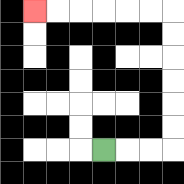{'start': '[4, 6]', 'end': '[1, 0]', 'path_directions': 'R,R,R,U,U,U,U,U,U,L,L,L,L,L,L', 'path_coordinates': '[[4, 6], [5, 6], [6, 6], [7, 6], [7, 5], [7, 4], [7, 3], [7, 2], [7, 1], [7, 0], [6, 0], [5, 0], [4, 0], [3, 0], [2, 0], [1, 0]]'}